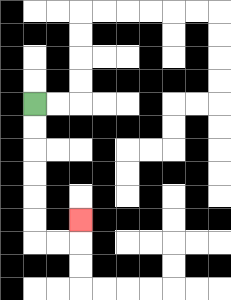{'start': '[1, 4]', 'end': '[3, 9]', 'path_directions': 'D,D,D,D,D,D,R,R,U', 'path_coordinates': '[[1, 4], [1, 5], [1, 6], [1, 7], [1, 8], [1, 9], [1, 10], [2, 10], [3, 10], [3, 9]]'}